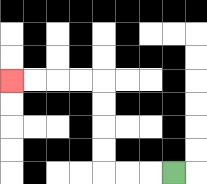{'start': '[7, 7]', 'end': '[0, 3]', 'path_directions': 'L,L,L,U,U,U,U,L,L,L,L', 'path_coordinates': '[[7, 7], [6, 7], [5, 7], [4, 7], [4, 6], [4, 5], [4, 4], [4, 3], [3, 3], [2, 3], [1, 3], [0, 3]]'}